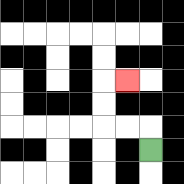{'start': '[6, 6]', 'end': '[5, 3]', 'path_directions': 'U,L,L,U,U,R', 'path_coordinates': '[[6, 6], [6, 5], [5, 5], [4, 5], [4, 4], [4, 3], [5, 3]]'}